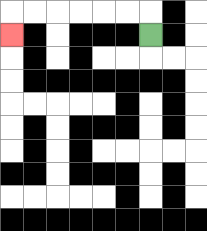{'start': '[6, 1]', 'end': '[0, 1]', 'path_directions': 'U,L,L,L,L,L,L,D', 'path_coordinates': '[[6, 1], [6, 0], [5, 0], [4, 0], [3, 0], [2, 0], [1, 0], [0, 0], [0, 1]]'}